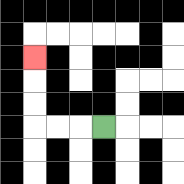{'start': '[4, 5]', 'end': '[1, 2]', 'path_directions': 'L,L,L,U,U,U', 'path_coordinates': '[[4, 5], [3, 5], [2, 5], [1, 5], [1, 4], [1, 3], [1, 2]]'}